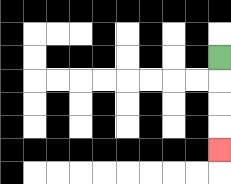{'start': '[9, 2]', 'end': '[9, 6]', 'path_directions': 'D,D,D,D', 'path_coordinates': '[[9, 2], [9, 3], [9, 4], [9, 5], [9, 6]]'}